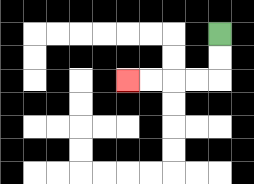{'start': '[9, 1]', 'end': '[5, 3]', 'path_directions': 'D,D,L,L,L,L', 'path_coordinates': '[[9, 1], [9, 2], [9, 3], [8, 3], [7, 3], [6, 3], [5, 3]]'}